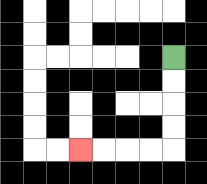{'start': '[7, 2]', 'end': '[3, 6]', 'path_directions': 'D,D,D,D,L,L,L,L', 'path_coordinates': '[[7, 2], [7, 3], [7, 4], [7, 5], [7, 6], [6, 6], [5, 6], [4, 6], [3, 6]]'}